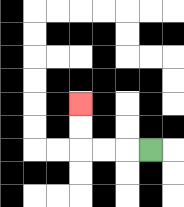{'start': '[6, 6]', 'end': '[3, 4]', 'path_directions': 'L,L,L,U,U', 'path_coordinates': '[[6, 6], [5, 6], [4, 6], [3, 6], [3, 5], [3, 4]]'}